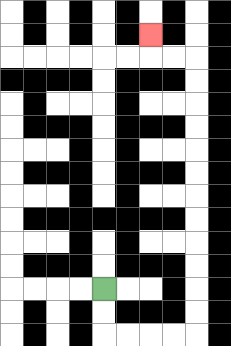{'start': '[4, 12]', 'end': '[6, 1]', 'path_directions': 'D,D,R,R,R,R,U,U,U,U,U,U,U,U,U,U,U,U,L,L,U', 'path_coordinates': '[[4, 12], [4, 13], [4, 14], [5, 14], [6, 14], [7, 14], [8, 14], [8, 13], [8, 12], [8, 11], [8, 10], [8, 9], [8, 8], [8, 7], [8, 6], [8, 5], [8, 4], [8, 3], [8, 2], [7, 2], [6, 2], [6, 1]]'}